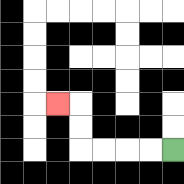{'start': '[7, 6]', 'end': '[2, 4]', 'path_directions': 'L,L,L,L,U,U,L', 'path_coordinates': '[[7, 6], [6, 6], [5, 6], [4, 6], [3, 6], [3, 5], [3, 4], [2, 4]]'}